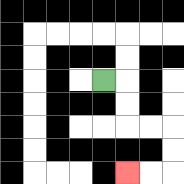{'start': '[4, 3]', 'end': '[5, 7]', 'path_directions': 'R,D,D,R,R,D,D,L,L', 'path_coordinates': '[[4, 3], [5, 3], [5, 4], [5, 5], [6, 5], [7, 5], [7, 6], [7, 7], [6, 7], [5, 7]]'}